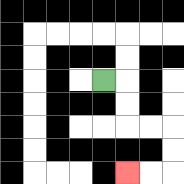{'start': '[4, 3]', 'end': '[5, 7]', 'path_directions': 'R,D,D,R,R,D,D,L,L', 'path_coordinates': '[[4, 3], [5, 3], [5, 4], [5, 5], [6, 5], [7, 5], [7, 6], [7, 7], [6, 7], [5, 7]]'}